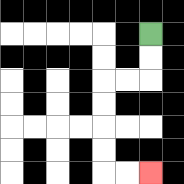{'start': '[6, 1]', 'end': '[6, 7]', 'path_directions': 'D,D,L,L,D,D,D,D,R,R', 'path_coordinates': '[[6, 1], [6, 2], [6, 3], [5, 3], [4, 3], [4, 4], [4, 5], [4, 6], [4, 7], [5, 7], [6, 7]]'}